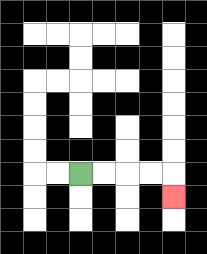{'start': '[3, 7]', 'end': '[7, 8]', 'path_directions': 'R,R,R,R,D', 'path_coordinates': '[[3, 7], [4, 7], [5, 7], [6, 7], [7, 7], [7, 8]]'}